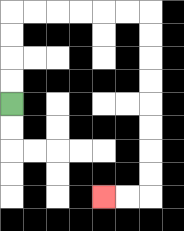{'start': '[0, 4]', 'end': '[4, 8]', 'path_directions': 'U,U,U,U,R,R,R,R,R,R,D,D,D,D,D,D,D,D,L,L', 'path_coordinates': '[[0, 4], [0, 3], [0, 2], [0, 1], [0, 0], [1, 0], [2, 0], [3, 0], [4, 0], [5, 0], [6, 0], [6, 1], [6, 2], [6, 3], [6, 4], [6, 5], [6, 6], [6, 7], [6, 8], [5, 8], [4, 8]]'}